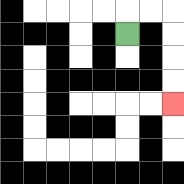{'start': '[5, 1]', 'end': '[7, 4]', 'path_directions': 'U,R,R,D,D,D,D', 'path_coordinates': '[[5, 1], [5, 0], [6, 0], [7, 0], [7, 1], [7, 2], [7, 3], [7, 4]]'}